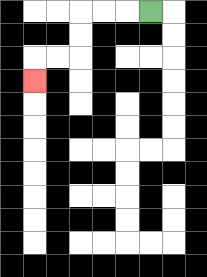{'start': '[6, 0]', 'end': '[1, 3]', 'path_directions': 'L,L,L,D,D,L,L,D', 'path_coordinates': '[[6, 0], [5, 0], [4, 0], [3, 0], [3, 1], [3, 2], [2, 2], [1, 2], [1, 3]]'}